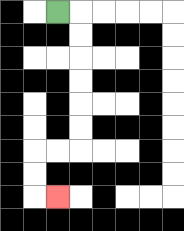{'start': '[2, 0]', 'end': '[2, 8]', 'path_directions': 'R,D,D,D,D,D,D,L,L,D,D,R', 'path_coordinates': '[[2, 0], [3, 0], [3, 1], [3, 2], [3, 3], [3, 4], [3, 5], [3, 6], [2, 6], [1, 6], [1, 7], [1, 8], [2, 8]]'}